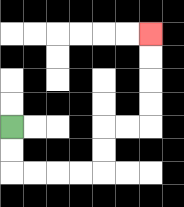{'start': '[0, 5]', 'end': '[6, 1]', 'path_directions': 'D,D,R,R,R,R,U,U,R,R,U,U,U,U', 'path_coordinates': '[[0, 5], [0, 6], [0, 7], [1, 7], [2, 7], [3, 7], [4, 7], [4, 6], [4, 5], [5, 5], [6, 5], [6, 4], [6, 3], [6, 2], [6, 1]]'}